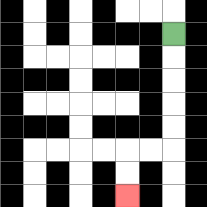{'start': '[7, 1]', 'end': '[5, 8]', 'path_directions': 'D,D,D,D,D,L,L,D,D', 'path_coordinates': '[[7, 1], [7, 2], [7, 3], [7, 4], [7, 5], [7, 6], [6, 6], [5, 6], [5, 7], [5, 8]]'}